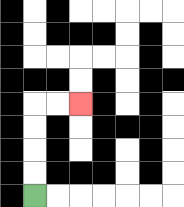{'start': '[1, 8]', 'end': '[3, 4]', 'path_directions': 'U,U,U,U,R,R', 'path_coordinates': '[[1, 8], [1, 7], [1, 6], [1, 5], [1, 4], [2, 4], [3, 4]]'}